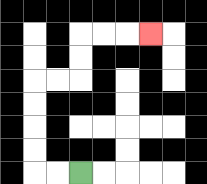{'start': '[3, 7]', 'end': '[6, 1]', 'path_directions': 'L,L,U,U,U,U,R,R,U,U,R,R,R', 'path_coordinates': '[[3, 7], [2, 7], [1, 7], [1, 6], [1, 5], [1, 4], [1, 3], [2, 3], [3, 3], [3, 2], [3, 1], [4, 1], [5, 1], [6, 1]]'}